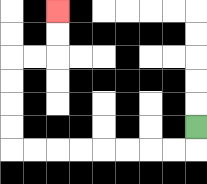{'start': '[8, 5]', 'end': '[2, 0]', 'path_directions': 'D,L,L,L,L,L,L,L,L,U,U,U,U,R,R,U,U', 'path_coordinates': '[[8, 5], [8, 6], [7, 6], [6, 6], [5, 6], [4, 6], [3, 6], [2, 6], [1, 6], [0, 6], [0, 5], [0, 4], [0, 3], [0, 2], [1, 2], [2, 2], [2, 1], [2, 0]]'}